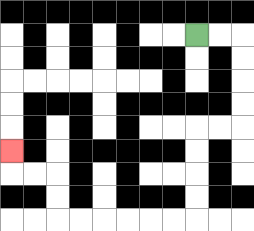{'start': '[8, 1]', 'end': '[0, 6]', 'path_directions': 'R,R,D,D,D,D,L,L,D,D,D,D,L,L,L,L,L,L,U,U,L,L,U', 'path_coordinates': '[[8, 1], [9, 1], [10, 1], [10, 2], [10, 3], [10, 4], [10, 5], [9, 5], [8, 5], [8, 6], [8, 7], [8, 8], [8, 9], [7, 9], [6, 9], [5, 9], [4, 9], [3, 9], [2, 9], [2, 8], [2, 7], [1, 7], [0, 7], [0, 6]]'}